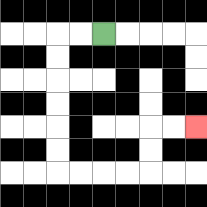{'start': '[4, 1]', 'end': '[8, 5]', 'path_directions': 'L,L,D,D,D,D,D,D,R,R,R,R,U,U,R,R', 'path_coordinates': '[[4, 1], [3, 1], [2, 1], [2, 2], [2, 3], [2, 4], [2, 5], [2, 6], [2, 7], [3, 7], [4, 7], [5, 7], [6, 7], [6, 6], [6, 5], [7, 5], [8, 5]]'}